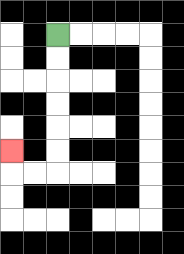{'start': '[2, 1]', 'end': '[0, 6]', 'path_directions': 'D,D,D,D,D,D,L,L,U', 'path_coordinates': '[[2, 1], [2, 2], [2, 3], [2, 4], [2, 5], [2, 6], [2, 7], [1, 7], [0, 7], [0, 6]]'}